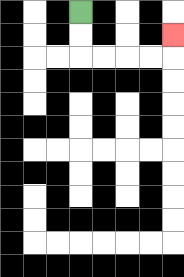{'start': '[3, 0]', 'end': '[7, 1]', 'path_directions': 'D,D,R,R,R,R,U', 'path_coordinates': '[[3, 0], [3, 1], [3, 2], [4, 2], [5, 2], [6, 2], [7, 2], [7, 1]]'}